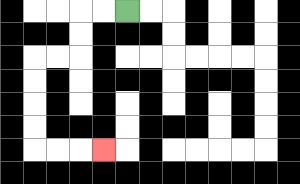{'start': '[5, 0]', 'end': '[4, 6]', 'path_directions': 'L,L,D,D,L,L,D,D,D,D,R,R,R', 'path_coordinates': '[[5, 0], [4, 0], [3, 0], [3, 1], [3, 2], [2, 2], [1, 2], [1, 3], [1, 4], [1, 5], [1, 6], [2, 6], [3, 6], [4, 6]]'}